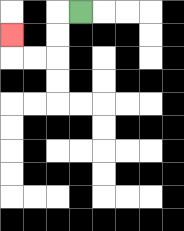{'start': '[3, 0]', 'end': '[0, 1]', 'path_directions': 'L,D,D,L,L,U', 'path_coordinates': '[[3, 0], [2, 0], [2, 1], [2, 2], [1, 2], [0, 2], [0, 1]]'}